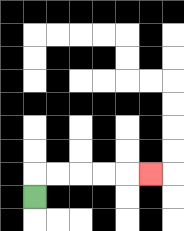{'start': '[1, 8]', 'end': '[6, 7]', 'path_directions': 'U,R,R,R,R,R', 'path_coordinates': '[[1, 8], [1, 7], [2, 7], [3, 7], [4, 7], [5, 7], [6, 7]]'}